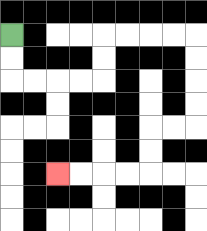{'start': '[0, 1]', 'end': '[2, 7]', 'path_directions': 'D,D,R,R,R,R,U,U,R,R,R,R,D,D,D,D,L,L,D,D,L,L,L,L', 'path_coordinates': '[[0, 1], [0, 2], [0, 3], [1, 3], [2, 3], [3, 3], [4, 3], [4, 2], [4, 1], [5, 1], [6, 1], [7, 1], [8, 1], [8, 2], [8, 3], [8, 4], [8, 5], [7, 5], [6, 5], [6, 6], [6, 7], [5, 7], [4, 7], [3, 7], [2, 7]]'}